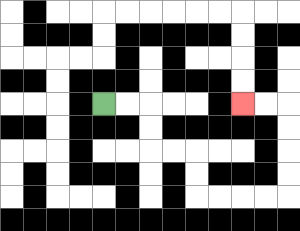{'start': '[4, 4]', 'end': '[10, 4]', 'path_directions': 'R,R,D,D,R,R,D,D,R,R,R,R,U,U,U,U,L,L', 'path_coordinates': '[[4, 4], [5, 4], [6, 4], [6, 5], [6, 6], [7, 6], [8, 6], [8, 7], [8, 8], [9, 8], [10, 8], [11, 8], [12, 8], [12, 7], [12, 6], [12, 5], [12, 4], [11, 4], [10, 4]]'}